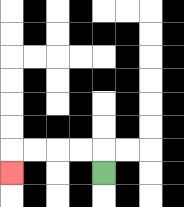{'start': '[4, 7]', 'end': '[0, 7]', 'path_directions': 'U,L,L,L,L,D', 'path_coordinates': '[[4, 7], [4, 6], [3, 6], [2, 6], [1, 6], [0, 6], [0, 7]]'}